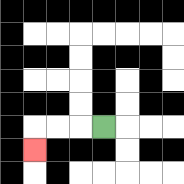{'start': '[4, 5]', 'end': '[1, 6]', 'path_directions': 'L,L,L,D', 'path_coordinates': '[[4, 5], [3, 5], [2, 5], [1, 5], [1, 6]]'}